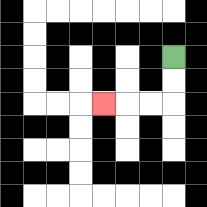{'start': '[7, 2]', 'end': '[4, 4]', 'path_directions': 'D,D,L,L,L', 'path_coordinates': '[[7, 2], [7, 3], [7, 4], [6, 4], [5, 4], [4, 4]]'}